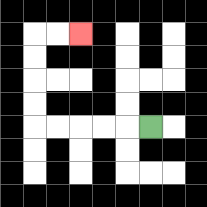{'start': '[6, 5]', 'end': '[3, 1]', 'path_directions': 'L,L,L,L,L,U,U,U,U,R,R', 'path_coordinates': '[[6, 5], [5, 5], [4, 5], [3, 5], [2, 5], [1, 5], [1, 4], [1, 3], [1, 2], [1, 1], [2, 1], [3, 1]]'}